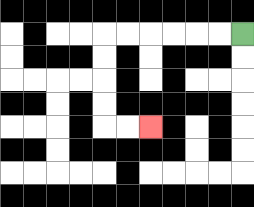{'start': '[10, 1]', 'end': '[6, 5]', 'path_directions': 'L,L,L,L,L,L,D,D,D,D,R,R', 'path_coordinates': '[[10, 1], [9, 1], [8, 1], [7, 1], [6, 1], [5, 1], [4, 1], [4, 2], [4, 3], [4, 4], [4, 5], [5, 5], [6, 5]]'}